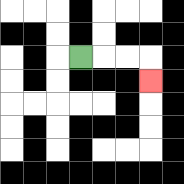{'start': '[3, 2]', 'end': '[6, 3]', 'path_directions': 'R,R,R,D', 'path_coordinates': '[[3, 2], [4, 2], [5, 2], [6, 2], [6, 3]]'}